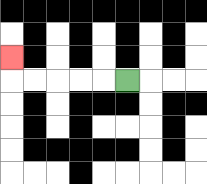{'start': '[5, 3]', 'end': '[0, 2]', 'path_directions': 'L,L,L,L,L,U', 'path_coordinates': '[[5, 3], [4, 3], [3, 3], [2, 3], [1, 3], [0, 3], [0, 2]]'}